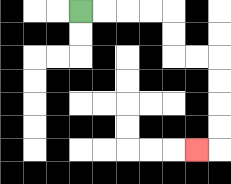{'start': '[3, 0]', 'end': '[8, 6]', 'path_directions': 'R,R,R,R,D,D,R,R,D,D,D,D,L', 'path_coordinates': '[[3, 0], [4, 0], [5, 0], [6, 0], [7, 0], [7, 1], [7, 2], [8, 2], [9, 2], [9, 3], [9, 4], [9, 5], [9, 6], [8, 6]]'}